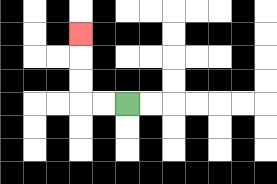{'start': '[5, 4]', 'end': '[3, 1]', 'path_directions': 'L,L,U,U,U', 'path_coordinates': '[[5, 4], [4, 4], [3, 4], [3, 3], [3, 2], [3, 1]]'}